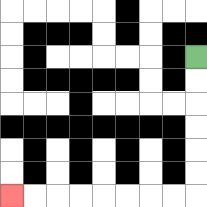{'start': '[8, 2]', 'end': '[0, 8]', 'path_directions': 'D,D,D,D,D,D,L,L,L,L,L,L,L,L', 'path_coordinates': '[[8, 2], [8, 3], [8, 4], [8, 5], [8, 6], [8, 7], [8, 8], [7, 8], [6, 8], [5, 8], [4, 8], [3, 8], [2, 8], [1, 8], [0, 8]]'}